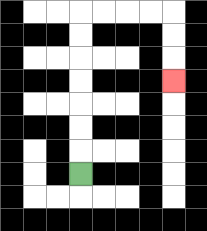{'start': '[3, 7]', 'end': '[7, 3]', 'path_directions': 'U,U,U,U,U,U,U,R,R,R,R,D,D,D', 'path_coordinates': '[[3, 7], [3, 6], [3, 5], [3, 4], [3, 3], [3, 2], [3, 1], [3, 0], [4, 0], [5, 0], [6, 0], [7, 0], [7, 1], [7, 2], [7, 3]]'}